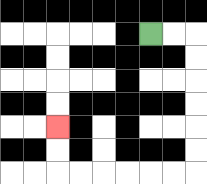{'start': '[6, 1]', 'end': '[2, 5]', 'path_directions': 'R,R,D,D,D,D,D,D,L,L,L,L,L,L,U,U', 'path_coordinates': '[[6, 1], [7, 1], [8, 1], [8, 2], [8, 3], [8, 4], [8, 5], [8, 6], [8, 7], [7, 7], [6, 7], [5, 7], [4, 7], [3, 7], [2, 7], [2, 6], [2, 5]]'}